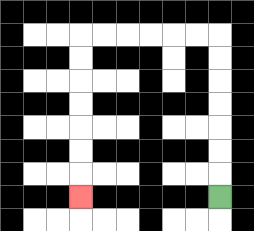{'start': '[9, 8]', 'end': '[3, 8]', 'path_directions': 'U,U,U,U,U,U,U,L,L,L,L,L,L,D,D,D,D,D,D,D', 'path_coordinates': '[[9, 8], [9, 7], [9, 6], [9, 5], [9, 4], [9, 3], [9, 2], [9, 1], [8, 1], [7, 1], [6, 1], [5, 1], [4, 1], [3, 1], [3, 2], [3, 3], [3, 4], [3, 5], [3, 6], [3, 7], [3, 8]]'}